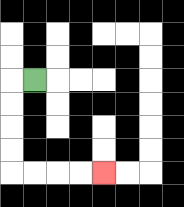{'start': '[1, 3]', 'end': '[4, 7]', 'path_directions': 'L,D,D,D,D,R,R,R,R', 'path_coordinates': '[[1, 3], [0, 3], [0, 4], [0, 5], [0, 6], [0, 7], [1, 7], [2, 7], [3, 7], [4, 7]]'}